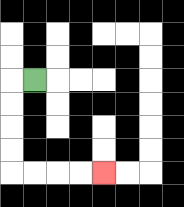{'start': '[1, 3]', 'end': '[4, 7]', 'path_directions': 'L,D,D,D,D,R,R,R,R', 'path_coordinates': '[[1, 3], [0, 3], [0, 4], [0, 5], [0, 6], [0, 7], [1, 7], [2, 7], [3, 7], [4, 7]]'}